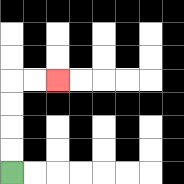{'start': '[0, 7]', 'end': '[2, 3]', 'path_directions': 'U,U,U,U,R,R', 'path_coordinates': '[[0, 7], [0, 6], [0, 5], [0, 4], [0, 3], [1, 3], [2, 3]]'}